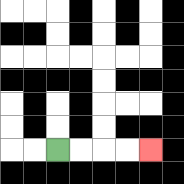{'start': '[2, 6]', 'end': '[6, 6]', 'path_directions': 'R,R,R,R', 'path_coordinates': '[[2, 6], [3, 6], [4, 6], [5, 6], [6, 6]]'}